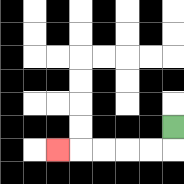{'start': '[7, 5]', 'end': '[2, 6]', 'path_directions': 'D,L,L,L,L,L', 'path_coordinates': '[[7, 5], [7, 6], [6, 6], [5, 6], [4, 6], [3, 6], [2, 6]]'}